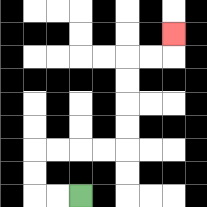{'start': '[3, 8]', 'end': '[7, 1]', 'path_directions': 'L,L,U,U,R,R,R,R,U,U,U,U,R,R,U', 'path_coordinates': '[[3, 8], [2, 8], [1, 8], [1, 7], [1, 6], [2, 6], [3, 6], [4, 6], [5, 6], [5, 5], [5, 4], [5, 3], [5, 2], [6, 2], [7, 2], [7, 1]]'}